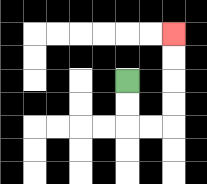{'start': '[5, 3]', 'end': '[7, 1]', 'path_directions': 'D,D,R,R,U,U,U,U', 'path_coordinates': '[[5, 3], [5, 4], [5, 5], [6, 5], [7, 5], [7, 4], [7, 3], [7, 2], [7, 1]]'}